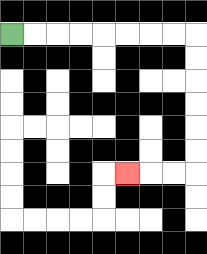{'start': '[0, 1]', 'end': '[5, 7]', 'path_directions': 'R,R,R,R,R,R,R,R,D,D,D,D,D,D,L,L,L', 'path_coordinates': '[[0, 1], [1, 1], [2, 1], [3, 1], [4, 1], [5, 1], [6, 1], [7, 1], [8, 1], [8, 2], [8, 3], [8, 4], [8, 5], [8, 6], [8, 7], [7, 7], [6, 7], [5, 7]]'}